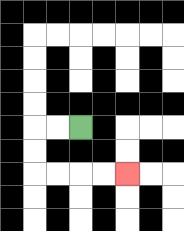{'start': '[3, 5]', 'end': '[5, 7]', 'path_directions': 'L,L,D,D,R,R,R,R', 'path_coordinates': '[[3, 5], [2, 5], [1, 5], [1, 6], [1, 7], [2, 7], [3, 7], [4, 7], [5, 7]]'}